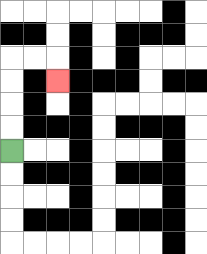{'start': '[0, 6]', 'end': '[2, 3]', 'path_directions': 'U,U,U,U,R,R,D', 'path_coordinates': '[[0, 6], [0, 5], [0, 4], [0, 3], [0, 2], [1, 2], [2, 2], [2, 3]]'}